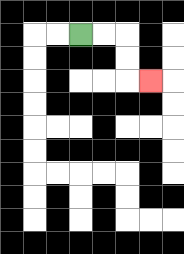{'start': '[3, 1]', 'end': '[6, 3]', 'path_directions': 'R,R,D,D,R', 'path_coordinates': '[[3, 1], [4, 1], [5, 1], [5, 2], [5, 3], [6, 3]]'}